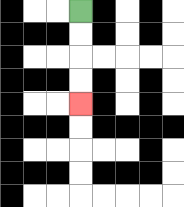{'start': '[3, 0]', 'end': '[3, 4]', 'path_directions': 'D,D,D,D', 'path_coordinates': '[[3, 0], [3, 1], [3, 2], [3, 3], [3, 4]]'}